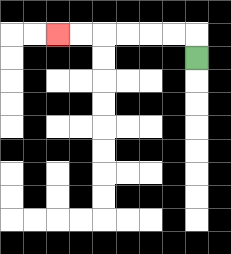{'start': '[8, 2]', 'end': '[2, 1]', 'path_directions': 'U,L,L,L,L,L,L', 'path_coordinates': '[[8, 2], [8, 1], [7, 1], [6, 1], [5, 1], [4, 1], [3, 1], [2, 1]]'}